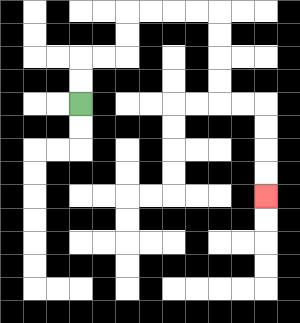{'start': '[3, 4]', 'end': '[11, 8]', 'path_directions': 'U,U,R,R,U,U,R,R,R,R,D,D,D,D,R,R,D,D,D,D', 'path_coordinates': '[[3, 4], [3, 3], [3, 2], [4, 2], [5, 2], [5, 1], [5, 0], [6, 0], [7, 0], [8, 0], [9, 0], [9, 1], [9, 2], [9, 3], [9, 4], [10, 4], [11, 4], [11, 5], [11, 6], [11, 7], [11, 8]]'}